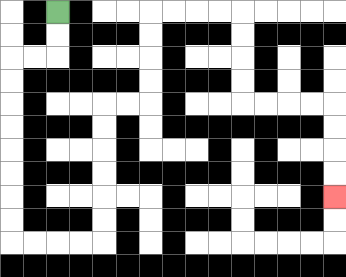{'start': '[2, 0]', 'end': '[14, 8]', 'path_directions': 'D,D,L,L,D,D,D,D,D,D,D,D,R,R,R,R,U,U,U,U,U,U,R,R,U,U,U,U,R,R,R,R,D,D,D,D,R,R,R,R,D,D,D,D', 'path_coordinates': '[[2, 0], [2, 1], [2, 2], [1, 2], [0, 2], [0, 3], [0, 4], [0, 5], [0, 6], [0, 7], [0, 8], [0, 9], [0, 10], [1, 10], [2, 10], [3, 10], [4, 10], [4, 9], [4, 8], [4, 7], [4, 6], [4, 5], [4, 4], [5, 4], [6, 4], [6, 3], [6, 2], [6, 1], [6, 0], [7, 0], [8, 0], [9, 0], [10, 0], [10, 1], [10, 2], [10, 3], [10, 4], [11, 4], [12, 4], [13, 4], [14, 4], [14, 5], [14, 6], [14, 7], [14, 8]]'}